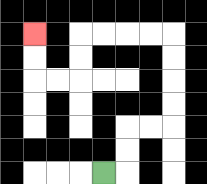{'start': '[4, 7]', 'end': '[1, 1]', 'path_directions': 'R,U,U,R,R,U,U,U,U,L,L,L,L,D,D,L,L,U,U', 'path_coordinates': '[[4, 7], [5, 7], [5, 6], [5, 5], [6, 5], [7, 5], [7, 4], [7, 3], [7, 2], [7, 1], [6, 1], [5, 1], [4, 1], [3, 1], [3, 2], [3, 3], [2, 3], [1, 3], [1, 2], [1, 1]]'}